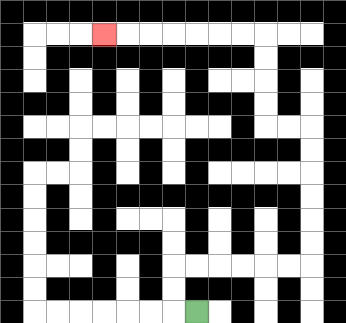{'start': '[8, 13]', 'end': '[4, 1]', 'path_directions': 'L,U,U,R,R,R,R,R,R,U,U,U,U,U,U,L,L,U,U,U,U,L,L,L,L,L,L,L', 'path_coordinates': '[[8, 13], [7, 13], [7, 12], [7, 11], [8, 11], [9, 11], [10, 11], [11, 11], [12, 11], [13, 11], [13, 10], [13, 9], [13, 8], [13, 7], [13, 6], [13, 5], [12, 5], [11, 5], [11, 4], [11, 3], [11, 2], [11, 1], [10, 1], [9, 1], [8, 1], [7, 1], [6, 1], [5, 1], [4, 1]]'}